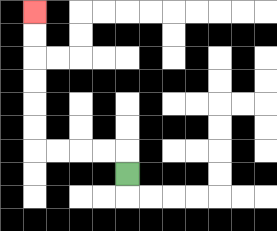{'start': '[5, 7]', 'end': '[1, 0]', 'path_directions': 'U,L,L,L,L,U,U,U,U,U,U', 'path_coordinates': '[[5, 7], [5, 6], [4, 6], [3, 6], [2, 6], [1, 6], [1, 5], [1, 4], [1, 3], [1, 2], [1, 1], [1, 0]]'}